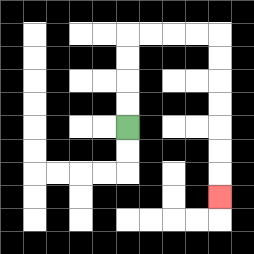{'start': '[5, 5]', 'end': '[9, 8]', 'path_directions': 'U,U,U,U,R,R,R,R,D,D,D,D,D,D,D', 'path_coordinates': '[[5, 5], [5, 4], [5, 3], [5, 2], [5, 1], [6, 1], [7, 1], [8, 1], [9, 1], [9, 2], [9, 3], [9, 4], [9, 5], [9, 6], [9, 7], [9, 8]]'}